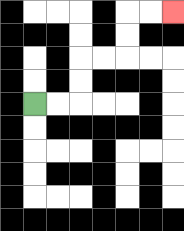{'start': '[1, 4]', 'end': '[7, 0]', 'path_directions': 'R,R,U,U,R,R,U,U,R,R', 'path_coordinates': '[[1, 4], [2, 4], [3, 4], [3, 3], [3, 2], [4, 2], [5, 2], [5, 1], [5, 0], [6, 0], [7, 0]]'}